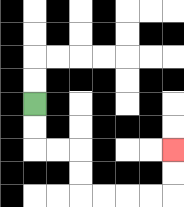{'start': '[1, 4]', 'end': '[7, 6]', 'path_directions': 'D,D,R,R,D,D,R,R,R,R,U,U', 'path_coordinates': '[[1, 4], [1, 5], [1, 6], [2, 6], [3, 6], [3, 7], [3, 8], [4, 8], [5, 8], [6, 8], [7, 8], [7, 7], [7, 6]]'}